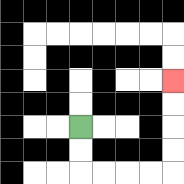{'start': '[3, 5]', 'end': '[7, 3]', 'path_directions': 'D,D,R,R,R,R,U,U,U,U', 'path_coordinates': '[[3, 5], [3, 6], [3, 7], [4, 7], [5, 7], [6, 7], [7, 7], [7, 6], [7, 5], [7, 4], [7, 3]]'}